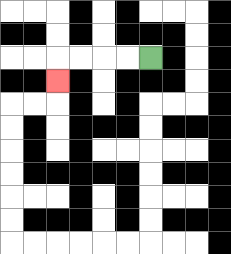{'start': '[6, 2]', 'end': '[2, 3]', 'path_directions': 'L,L,L,L,D', 'path_coordinates': '[[6, 2], [5, 2], [4, 2], [3, 2], [2, 2], [2, 3]]'}